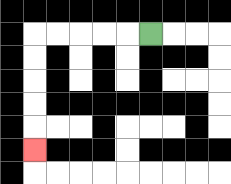{'start': '[6, 1]', 'end': '[1, 6]', 'path_directions': 'L,L,L,L,L,D,D,D,D,D', 'path_coordinates': '[[6, 1], [5, 1], [4, 1], [3, 1], [2, 1], [1, 1], [1, 2], [1, 3], [1, 4], [1, 5], [1, 6]]'}